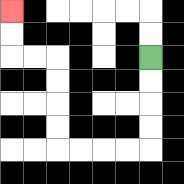{'start': '[6, 2]', 'end': '[0, 0]', 'path_directions': 'D,D,D,D,L,L,L,L,U,U,U,U,L,L,U,U', 'path_coordinates': '[[6, 2], [6, 3], [6, 4], [6, 5], [6, 6], [5, 6], [4, 6], [3, 6], [2, 6], [2, 5], [2, 4], [2, 3], [2, 2], [1, 2], [0, 2], [0, 1], [0, 0]]'}